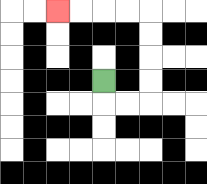{'start': '[4, 3]', 'end': '[2, 0]', 'path_directions': 'D,R,R,U,U,U,U,L,L,L,L', 'path_coordinates': '[[4, 3], [4, 4], [5, 4], [6, 4], [6, 3], [6, 2], [6, 1], [6, 0], [5, 0], [4, 0], [3, 0], [2, 0]]'}